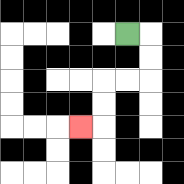{'start': '[5, 1]', 'end': '[3, 5]', 'path_directions': 'R,D,D,L,L,D,D,L', 'path_coordinates': '[[5, 1], [6, 1], [6, 2], [6, 3], [5, 3], [4, 3], [4, 4], [4, 5], [3, 5]]'}